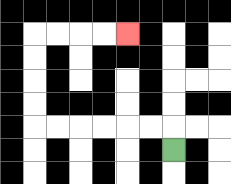{'start': '[7, 6]', 'end': '[5, 1]', 'path_directions': 'U,L,L,L,L,L,L,U,U,U,U,R,R,R,R', 'path_coordinates': '[[7, 6], [7, 5], [6, 5], [5, 5], [4, 5], [3, 5], [2, 5], [1, 5], [1, 4], [1, 3], [1, 2], [1, 1], [2, 1], [3, 1], [4, 1], [5, 1]]'}